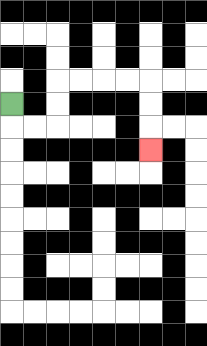{'start': '[0, 4]', 'end': '[6, 6]', 'path_directions': 'D,R,R,U,U,R,R,R,R,D,D,D', 'path_coordinates': '[[0, 4], [0, 5], [1, 5], [2, 5], [2, 4], [2, 3], [3, 3], [4, 3], [5, 3], [6, 3], [6, 4], [6, 5], [6, 6]]'}